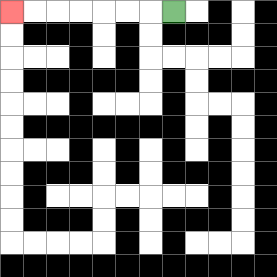{'start': '[7, 0]', 'end': '[0, 0]', 'path_directions': 'L,L,L,L,L,L,L', 'path_coordinates': '[[7, 0], [6, 0], [5, 0], [4, 0], [3, 0], [2, 0], [1, 0], [0, 0]]'}